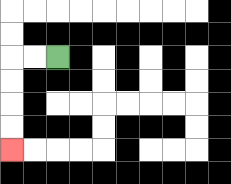{'start': '[2, 2]', 'end': '[0, 6]', 'path_directions': 'L,L,D,D,D,D', 'path_coordinates': '[[2, 2], [1, 2], [0, 2], [0, 3], [0, 4], [0, 5], [0, 6]]'}